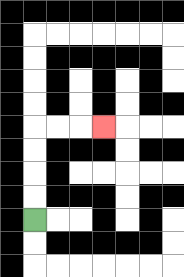{'start': '[1, 9]', 'end': '[4, 5]', 'path_directions': 'U,U,U,U,R,R,R', 'path_coordinates': '[[1, 9], [1, 8], [1, 7], [1, 6], [1, 5], [2, 5], [3, 5], [4, 5]]'}